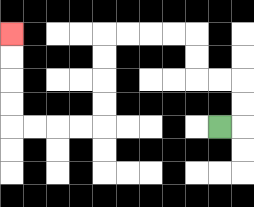{'start': '[9, 5]', 'end': '[0, 1]', 'path_directions': 'R,U,U,L,L,U,U,L,L,L,L,D,D,D,D,L,L,L,L,U,U,U,U', 'path_coordinates': '[[9, 5], [10, 5], [10, 4], [10, 3], [9, 3], [8, 3], [8, 2], [8, 1], [7, 1], [6, 1], [5, 1], [4, 1], [4, 2], [4, 3], [4, 4], [4, 5], [3, 5], [2, 5], [1, 5], [0, 5], [0, 4], [0, 3], [0, 2], [0, 1]]'}